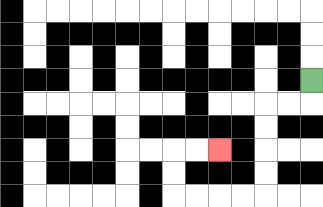{'start': '[13, 3]', 'end': '[9, 6]', 'path_directions': 'D,L,L,D,D,D,D,L,L,L,L,U,U,R,R', 'path_coordinates': '[[13, 3], [13, 4], [12, 4], [11, 4], [11, 5], [11, 6], [11, 7], [11, 8], [10, 8], [9, 8], [8, 8], [7, 8], [7, 7], [7, 6], [8, 6], [9, 6]]'}